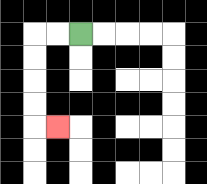{'start': '[3, 1]', 'end': '[2, 5]', 'path_directions': 'L,L,D,D,D,D,R', 'path_coordinates': '[[3, 1], [2, 1], [1, 1], [1, 2], [1, 3], [1, 4], [1, 5], [2, 5]]'}